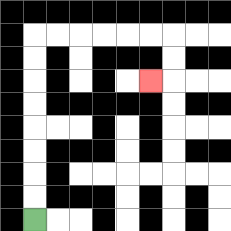{'start': '[1, 9]', 'end': '[6, 3]', 'path_directions': 'U,U,U,U,U,U,U,U,R,R,R,R,R,R,D,D,L', 'path_coordinates': '[[1, 9], [1, 8], [1, 7], [1, 6], [1, 5], [1, 4], [1, 3], [1, 2], [1, 1], [2, 1], [3, 1], [4, 1], [5, 1], [6, 1], [7, 1], [7, 2], [7, 3], [6, 3]]'}